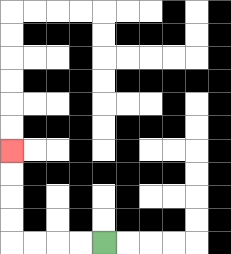{'start': '[4, 10]', 'end': '[0, 6]', 'path_directions': 'L,L,L,L,U,U,U,U', 'path_coordinates': '[[4, 10], [3, 10], [2, 10], [1, 10], [0, 10], [0, 9], [0, 8], [0, 7], [0, 6]]'}